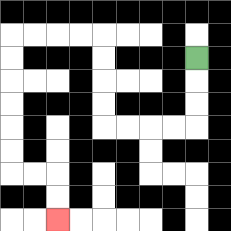{'start': '[8, 2]', 'end': '[2, 9]', 'path_directions': 'D,D,D,L,L,L,L,U,U,U,U,L,L,L,L,D,D,D,D,D,D,R,R,D,D', 'path_coordinates': '[[8, 2], [8, 3], [8, 4], [8, 5], [7, 5], [6, 5], [5, 5], [4, 5], [4, 4], [4, 3], [4, 2], [4, 1], [3, 1], [2, 1], [1, 1], [0, 1], [0, 2], [0, 3], [0, 4], [0, 5], [0, 6], [0, 7], [1, 7], [2, 7], [2, 8], [2, 9]]'}